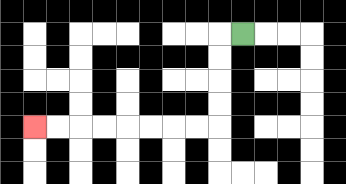{'start': '[10, 1]', 'end': '[1, 5]', 'path_directions': 'L,D,D,D,D,L,L,L,L,L,L,L,L', 'path_coordinates': '[[10, 1], [9, 1], [9, 2], [9, 3], [9, 4], [9, 5], [8, 5], [7, 5], [6, 5], [5, 5], [4, 5], [3, 5], [2, 5], [1, 5]]'}